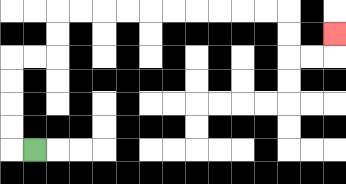{'start': '[1, 6]', 'end': '[14, 1]', 'path_directions': 'L,U,U,U,U,R,R,U,U,R,R,R,R,R,R,R,R,R,R,D,D,R,R,U', 'path_coordinates': '[[1, 6], [0, 6], [0, 5], [0, 4], [0, 3], [0, 2], [1, 2], [2, 2], [2, 1], [2, 0], [3, 0], [4, 0], [5, 0], [6, 0], [7, 0], [8, 0], [9, 0], [10, 0], [11, 0], [12, 0], [12, 1], [12, 2], [13, 2], [14, 2], [14, 1]]'}